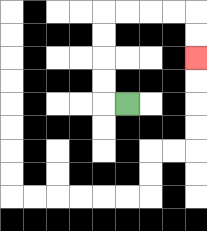{'start': '[5, 4]', 'end': '[8, 2]', 'path_directions': 'L,U,U,U,U,R,R,R,R,D,D', 'path_coordinates': '[[5, 4], [4, 4], [4, 3], [4, 2], [4, 1], [4, 0], [5, 0], [6, 0], [7, 0], [8, 0], [8, 1], [8, 2]]'}